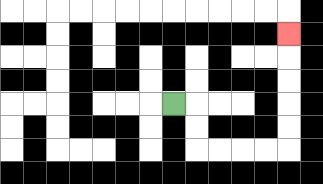{'start': '[7, 4]', 'end': '[12, 1]', 'path_directions': 'R,D,D,R,R,R,R,U,U,U,U,U', 'path_coordinates': '[[7, 4], [8, 4], [8, 5], [8, 6], [9, 6], [10, 6], [11, 6], [12, 6], [12, 5], [12, 4], [12, 3], [12, 2], [12, 1]]'}